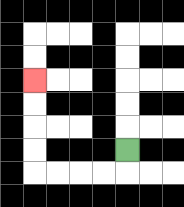{'start': '[5, 6]', 'end': '[1, 3]', 'path_directions': 'D,L,L,L,L,U,U,U,U', 'path_coordinates': '[[5, 6], [5, 7], [4, 7], [3, 7], [2, 7], [1, 7], [1, 6], [1, 5], [1, 4], [1, 3]]'}